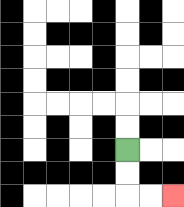{'start': '[5, 6]', 'end': '[7, 8]', 'path_directions': 'D,D,R,R', 'path_coordinates': '[[5, 6], [5, 7], [5, 8], [6, 8], [7, 8]]'}